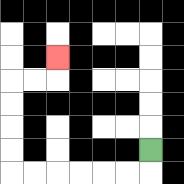{'start': '[6, 6]', 'end': '[2, 2]', 'path_directions': 'D,L,L,L,L,L,L,U,U,U,U,R,R,U', 'path_coordinates': '[[6, 6], [6, 7], [5, 7], [4, 7], [3, 7], [2, 7], [1, 7], [0, 7], [0, 6], [0, 5], [0, 4], [0, 3], [1, 3], [2, 3], [2, 2]]'}